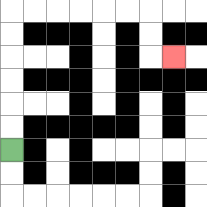{'start': '[0, 6]', 'end': '[7, 2]', 'path_directions': 'U,U,U,U,U,U,R,R,R,R,R,R,D,D,R', 'path_coordinates': '[[0, 6], [0, 5], [0, 4], [0, 3], [0, 2], [0, 1], [0, 0], [1, 0], [2, 0], [3, 0], [4, 0], [5, 0], [6, 0], [6, 1], [6, 2], [7, 2]]'}